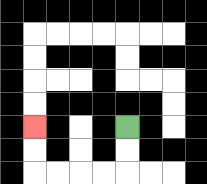{'start': '[5, 5]', 'end': '[1, 5]', 'path_directions': 'D,D,L,L,L,L,U,U', 'path_coordinates': '[[5, 5], [5, 6], [5, 7], [4, 7], [3, 7], [2, 7], [1, 7], [1, 6], [1, 5]]'}